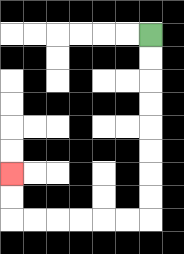{'start': '[6, 1]', 'end': '[0, 7]', 'path_directions': 'D,D,D,D,D,D,D,D,L,L,L,L,L,L,U,U', 'path_coordinates': '[[6, 1], [6, 2], [6, 3], [6, 4], [6, 5], [6, 6], [6, 7], [6, 8], [6, 9], [5, 9], [4, 9], [3, 9], [2, 9], [1, 9], [0, 9], [0, 8], [0, 7]]'}